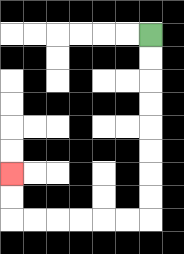{'start': '[6, 1]', 'end': '[0, 7]', 'path_directions': 'D,D,D,D,D,D,D,D,L,L,L,L,L,L,U,U', 'path_coordinates': '[[6, 1], [6, 2], [6, 3], [6, 4], [6, 5], [6, 6], [6, 7], [6, 8], [6, 9], [5, 9], [4, 9], [3, 9], [2, 9], [1, 9], [0, 9], [0, 8], [0, 7]]'}